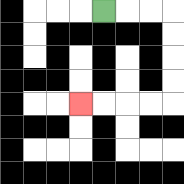{'start': '[4, 0]', 'end': '[3, 4]', 'path_directions': 'R,R,R,D,D,D,D,L,L,L,L', 'path_coordinates': '[[4, 0], [5, 0], [6, 0], [7, 0], [7, 1], [7, 2], [7, 3], [7, 4], [6, 4], [5, 4], [4, 4], [3, 4]]'}